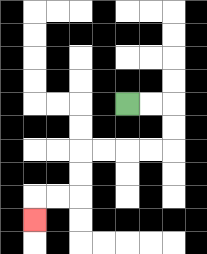{'start': '[5, 4]', 'end': '[1, 9]', 'path_directions': 'R,R,D,D,L,L,L,L,D,D,L,L,D', 'path_coordinates': '[[5, 4], [6, 4], [7, 4], [7, 5], [7, 6], [6, 6], [5, 6], [4, 6], [3, 6], [3, 7], [3, 8], [2, 8], [1, 8], [1, 9]]'}